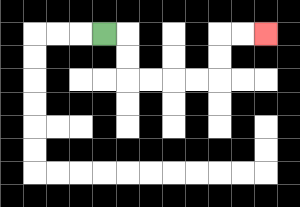{'start': '[4, 1]', 'end': '[11, 1]', 'path_directions': 'R,D,D,R,R,R,R,U,U,R,R', 'path_coordinates': '[[4, 1], [5, 1], [5, 2], [5, 3], [6, 3], [7, 3], [8, 3], [9, 3], [9, 2], [9, 1], [10, 1], [11, 1]]'}